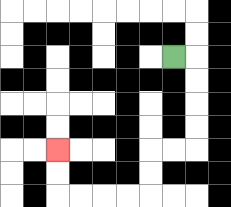{'start': '[7, 2]', 'end': '[2, 6]', 'path_directions': 'R,D,D,D,D,L,L,D,D,L,L,L,L,U,U', 'path_coordinates': '[[7, 2], [8, 2], [8, 3], [8, 4], [8, 5], [8, 6], [7, 6], [6, 6], [6, 7], [6, 8], [5, 8], [4, 8], [3, 8], [2, 8], [2, 7], [2, 6]]'}